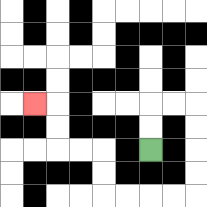{'start': '[6, 6]', 'end': '[1, 4]', 'path_directions': 'U,U,R,R,D,D,D,D,L,L,L,L,U,U,L,L,U,U,L', 'path_coordinates': '[[6, 6], [6, 5], [6, 4], [7, 4], [8, 4], [8, 5], [8, 6], [8, 7], [8, 8], [7, 8], [6, 8], [5, 8], [4, 8], [4, 7], [4, 6], [3, 6], [2, 6], [2, 5], [2, 4], [1, 4]]'}